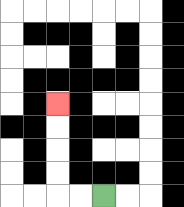{'start': '[4, 8]', 'end': '[2, 4]', 'path_directions': 'L,L,U,U,U,U', 'path_coordinates': '[[4, 8], [3, 8], [2, 8], [2, 7], [2, 6], [2, 5], [2, 4]]'}